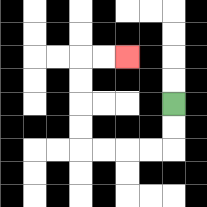{'start': '[7, 4]', 'end': '[5, 2]', 'path_directions': 'D,D,L,L,L,L,U,U,U,U,R,R', 'path_coordinates': '[[7, 4], [7, 5], [7, 6], [6, 6], [5, 6], [4, 6], [3, 6], [3, 5], [3, 4], [3, 3], [3, 2], [4, 2], [5, 2]]'}